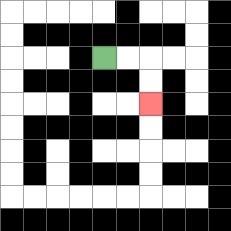{'start': '[4, 2]', 'end': '[6, 4]', 'path_directions': 'R,R,D,D', 'path_coordinates': '[[4, 2], [5, 2], [6, 2], [6, 3], [6, 4]]'}